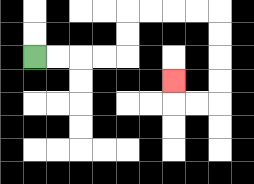{'start': '[1, 2]', 'end': '[7, 3]', 'path_directions': 'R,R,R,R,U,U,R,R,R,R,D,D,D,D,L,L,U', 'path_coordinates': '[[1, 2], [2, 2], [3, 2], [4, 2], [5, 2], [5, 1], [5, 0], [6, 0], [7, 0], [8, 0], [9, 0], [9, 1], [9, 2], [9, 3], [9, 4], [8, 4], [7, 4], [7, 3]]'}